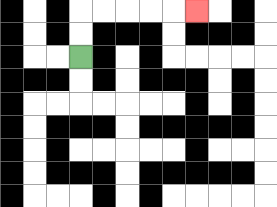{'start': '[3, 2]', 'end': '[8, 0]', 'path_directions': 'U,U,R,R,R,R,R', 'path_coordinates': '[[3, 2], [3, 1], [3, 0], [4, 0], [5, 0], [6, 0], [7, 0], [8, 0]]'}